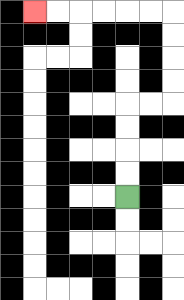{'start': '[5, 8]', 'end': '[1, 0]', 'path_directions': 'U,U,U,U,R,R,U,U,U,U,L,L,L,L,L,L', 'path_coordinates': '[[5, 8], [5, 7], [5, 6], [5, 5], [5, 4], [6, 4], [7, 4], [7, 3], [7, 2], [7, 1], [7, 0], [6, 0], [5, 0], [4, 0], [3, 0], [2, 0], [1, 0]]'}